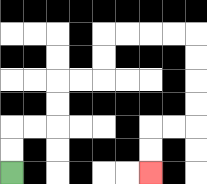{'start': '[0, 7]', 'end': '[6, 7]', 'path_directions': 'U,U,R,R,U,U,R,R,U,U,R,R,R,R,D,D,D,D,L,L,D,D', 'path_coordinates': '[[0, 7], [0, 6], [0, 5], [1, 5], [2, 5], [2, 4], [2, 3], [3, 3], [4, 3], [4, 2], [4, 1], [5, 1], [6, 1], [7, 1], [8, 1], [8, 2], [8, 3], [8, 4], [8, 5], [7, 5], [6, 5], [6, 6], [6, 7]]'}